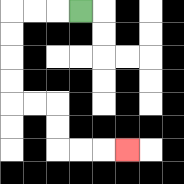{'start': '[3, 0]', 'end': '[5, 6]', 'path_directions': 'L,L,L,D,D,D,D,R,R,D,D,R,R,R', 'path_coordinates': '[[3, 0], [2, 0], [1, 0], [0, 0], [0, 1], [0, 2], [0, 3], [0, 4], [1, 4], [2, 4], [2, 5], [2, 6], [3, 6], [4, 6], [5, 6]]'}